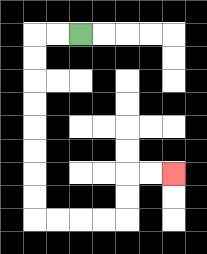{'start': '[3, 1]', 'end': '[7, 7]', 'path_directions': 'L,L,D,D,D,D,D,D,D,D,R,R,R,R,U,U,R,R', 'path_coordinates': '[[3, 1], [2, 1], [1, 1], [1, 2], [1, 3], [1, 4], [1, 5], [1, 6], [1, 7], [1, 8], [1, 9], [2, 9], [3, 9], [4, 9], [5, 9], [5, 8], [5, 7], [6, 7], [7, 7]]'}